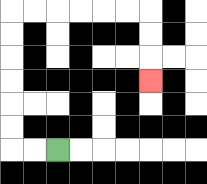{'start': '[2, 6]', 'end': '[6, 3]', 'path_directions': 'L,L,U,U,U,U,U,U,R,R,R,R,R,R,D,D,D', 'path_coordinates': '[[2, 6], [1, 6], [0, 6], [0, 5], [0, 4], [0, 3], [0, 2], [0, 1], [0, 0], [1, 0], [2, 0], [3, 0], [4, 0], [5, 0], [6, 0], [6, 1], [6, 2], [6, 3]]'}